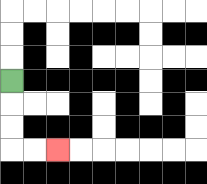{'start': '[0, 3]', 'end': '[2, 6]', 'path_directions': 'D,D,D,R,R', 'path_coordinates': '[[0, 3], [0, 4], [0, 5], [0, 6], [1, 6], [2, 6]]'}